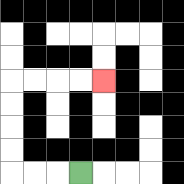{'start': '[3, 7]', 'end': '[4, 3]', 'path_directions': 'L,L,L,U,U,U,U,R,R,R,R', 'path_coordinates': '[[3, 7], [2, 7], [1, 7], [0, 7], [0, 6], [0, 5], [0, 4], [0, 3], [1, 3], [2, 3], [3, 3], [4, 3]]'}